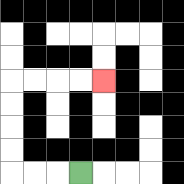{'start': '[3, 7]', 'end': '[4, 3]', 'path_directions': 'L,L,L,U,U,U,U,R,R,R,R', 'path_coordinates': '[[3, 7], [2, 7], [1, 7], [0, 7], [0, 6], [0, 5], [0, 4], [0, 3], [1, 3], [2, 3], [3, 3], [4, 3]]'}